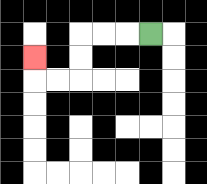{'start': '[6, 1]', 'end': '[1, 2]', 'path_directions': 'L,L,L,D,D,L,L,U', 'path_coordinates': '[[6, 1], [5, 1], [4, 1], [3, 1], [3, 2], [3, 3], [2, 3], [1, 3], [1, 2]]'}